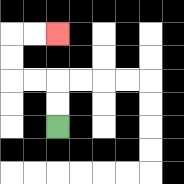{'start': '[2, 5]', 'end': '[2, 1]', 'path_directions': 'U,U,L,L,U,U,R,R', 'path_coordinates': '[[2, 5], [2, 4], [2, 3], [1, 3], [0, 3], [0, 2], [0, 1], [1, 1], [2, 1]]'}